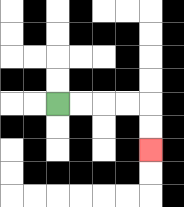{'start': '[2, 4]', 'end': '[6, 6]', 'path_directions': 'R,R,R,R,D,D', 'path_coordinates': '[[2, 4], [3, 4], [4, 4], [5, 4], [6, 4], [6, 5], [6, 6]]'}